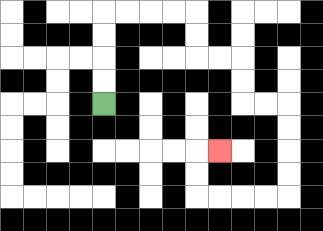{'start': '[4, 4]', 'end': '[9, 6]', 'path_directions': 'U,U,U,U,R,R,R,R,D,D,R,R,D,D,R,R,D,D,D,D,L,L,L,L,U,U,R', 'path_coordinates': '[[4, 4], [4, 3], [4, 2], [4, 1], [4, 0], [5, 0], [6, 0], [7, 0], [8, 0], [8, 1], [8, 2], [9, 2], [10, 2], [10, 3], [10, 4], [11, 4], [12, 4], [12, 5], [12, 6], [12, 7], [12, 8], [11, 8], [10, 8], [9, 8], [8, 8], [8, 7], [8, 6], [9, 6]]'}